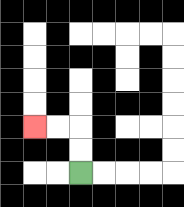{'start': '[3, 7]', 'end': '[1, 5]', 'path_directions': 'U,U,L,L', 'path_coordinates': '[[3, 7], [3, 6], [3, 5], [2, 5], [1, 5]]'}